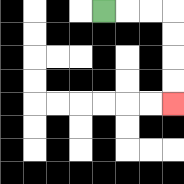{'start': '[4, 0]', 'end': '[7, 4]', 'path_directions': 'R,R,R,D,D,D,D', 'path_coordinates': '[[4, 0], [5, 0], [6, 0], [7, 0], [7, 1], [7, 2], [7, 3], [7, 4]]'}